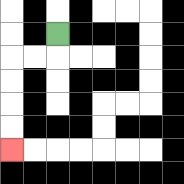{'start': '[2, 1]', 'end': '[0, 6]', 'path_directions': 'D,L,L,D,D,D,D', 'path_coordinates': '[[2, 1], [2, 2], [1, 2], [0, 2], [0, 3], [0, 4], [0, 5], [0, 6]]'}